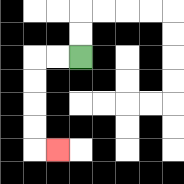{'start': '[3, 2]', 'end': '[2, 6]', 'path_directions': 'L,L,D,D,D,D,R', 'path_coordinates': '[[3, 2], [2, 2], [1, 2], [1, 3], [1, 4], [1, 5], [1, 6], [2, 6]]'}